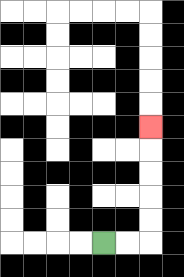{'start': '[4, 10]', 'end': '[6, 5]', 'path_directions': 'R,R,U,U,U,U,U', 'path_coordinates': '[[4, 10], [5, 10], [6, 10], [6, 9], [6, 8], [6, 7], [6, 6], [6, 5]]'}